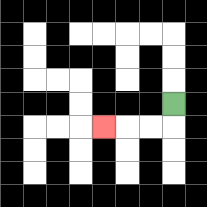{'start': '[7, 4]', 'end': '[4, 5]', 'path_directions': 'D,L,L,L', 'path_coordinates': '[[7, 4], [7, 5], [6, 5], [5, 5], [4, 5]]'}